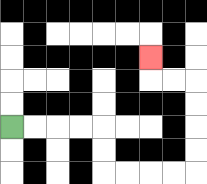{'start': '[0, 5]', 'end': '[6, 2]', 'path_directions': 'R,R,R,R,D,D,R,R,R,R,U,U,U,U,L,L,U', 'path_coordinates': '[[0, 5], [1, 5], [2, 5], [3, 5], [4, 5], [4, 6], [4, 7], [5, 7], [6, 7], [7, 7], [8, 7], [8, 6], [8, 5], [8, 4], [8, 3], [7, 3], [6, 3], [6, 2]]'}